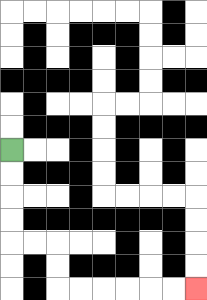{'start': '[0, 6]', 'end': '[8, 12]', 'path_directions': 'D,D,D,D,R,R,D,D,R,R,R,R,R,R', 'path_coordinates': '[[0, 6], [0, 7], [0, 8], [0, 9], [0, 10], [1, 10], [2, 10], [2, 11], [2, 12], [3, 12], [4, 12], [5, 12], [6, 12], [7, 12], [8, 12]]'}